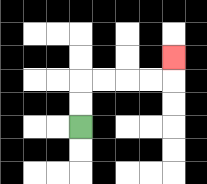{'start': '[3, 5]', 'end': '[7, 2]', 'path_directions': 'U,U,R,R,R,R,U', 'path_coordinates': '[[3, 5], [3, 4], [3, 3], [4, 3], [5, 3], [6, 3], [7, 3], [7, 2]]'}